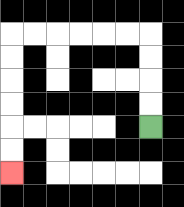{'start': '[6, 5]', 'end': '[0, 7]', 'path_directions': 'U,U,U,U,L,L,L,L,L,L,D,D,D,D,D,D', 'path_coordinates': '[[6, 5], [6, 4], [6, 3], [6, 2], [6, 1], [5, 1], [4, 1], [3, 1], [2, 1], [1, 1], [0, 1], [0, 2], [0, 3], [0, 4], [0, 5], [0, 6], [0, 7]]'}